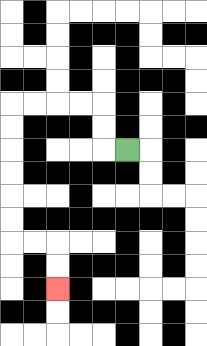{'start': '[5, 6]', 'end': '[2, 12]', 'path_directions': 'L,U,U,L,L,L,L,D,D,D,D,D,D,R,R,D,D', 'path_coordinates': '[[5, 6], [4, 6], [4, 5], [4, 4], [3, 4], [2, 4], [1, 4], [0, 4], [0, 5], [0, 6], [0, 7], [0, 8], [0, 9], [0, 10], [1, 10], [2, 10], [2, 11], [2, 12]]'}